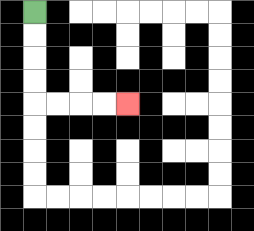{'start': '[1, 0]', 'end': '[5, 4]', 'path_directions': 'D,D,D,D,R,R,R,R', 'path_coordinates': '[[1, 0], [1, 1], [1, 2], [1, 3], [1, 4], [2, 4], [3, 4], [4, 4], [5, 4]]'}